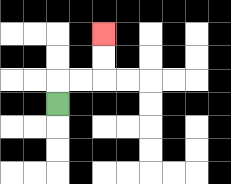{'start': '[2, 4]', 'end': '[4, 1]', 'path_directions': 'U,R,R,U,U', 'path_coordinates': '[[2, 4], [2, 3], [3, 3], [4, 3], [4, 2], [4, 1]]'}